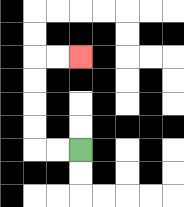{'start': '[3, 6]', 'end': '[3, 2]', 'path_directions': 'L,L,U,U,U,U,R,R', 'path_coordinates': '[[3, 6], [2, 6], [1, 6], [1, 5], [1, 4], [1, 3], [1, 2], [2, 2], [3, 2]]'}